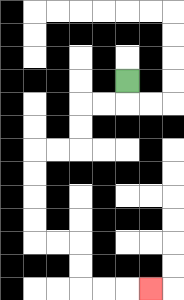{'start': '[5, 3]', 'end': '[6, 12]', 'path_directions': 'D,L,L,D,D,L,L,D,D,D,D,R,R,D,D,R,R,R', 'path_coordinates': '[[5, 3], [5, 4], [4, 4], [3, 4], [3, 5], [3, 6], [2, 6], [1, 6], [1, 7], [1, 8], [1, 9], [1, 10], [2, 10], [3, 10], [3, 11], [3, 12], [4, 12], [5, 12], [6, 12]]'}